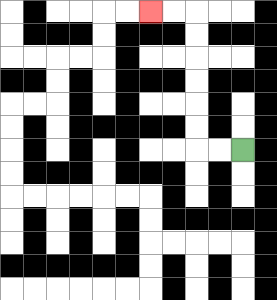{'start': '[10, 6]', 'end': '[6, 0]', 'path_directions': 'L,L,U,U,U,U,U,U,L,L', 'path_coordinates': '[[10, 6], [9, 6], [8, 6], [8, 5], [8, 4], [8, 3], [8, 2], [8, 1], [8, 0], [7, 0], [6, 0]]'}